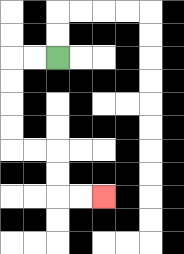{'start': '[2, 2]', 'end': '[4, 8]', 'path_directions': 'L,L,D,D,D,D,R,R,D,D,R,R', 'path_coordinates': '[[2, 2], [1, 2], [0, 2], [0, 3], [0, 4], [0, 5], [0, 6], [1, 6], [2, 6], [2, 7], [2, 8], [3, 8], [4, 8]]'}